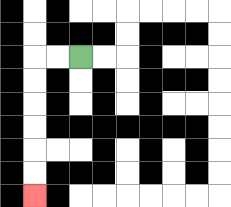{'start': '[3, 2]', 'end': '[1, 8]', 'path_directions': 'L,L,D,D,D,D,D,D', 'path_coordinates': '[[3, 2], [2, 2], [1, 2], [1, 3], [1, 4], [1, 5], [1, 6], [1, 7], [1, 8]]'}